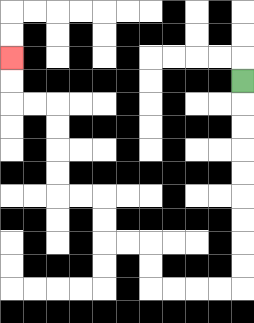{'start': '[10, 3]', 'end': '[0, 2]', 'path_directions': 'D,D,D,D,D,D,D,D,D,L,L,L,L,U,U,L,L,U,U,L,L,U,U,U,U,L,L,U,U', 'path_coordinates': '[[10, 3], [10, 4], [10, 5], [10, 6], [10, 7], [10, 8], [10, 9], [10, 10], [10, 11], [10, 12], [9, 12], [8, 12], [7, 12], [6, 12], [6, 11], [6, 10], [5, 10], [4, 10], [4, 9], [4, 8], [3, 8], [2, 8], [2, 7], [2, 6], [2, 5], [2, 4], [1, 4], [0, 4], [0, 3], [0, 2]]'}